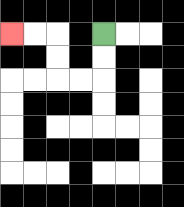{'start': '[4, 1]', 'end': '[0, 1]', 'path_directions': 'D,D,L,L,U,U,L,L', 'path_coordinates': '[[4, 1], [4, 2], [4, 3], [3, 3], [2, 3], [2, 2], [2, 1], [1, 1], [0, 1]]'}